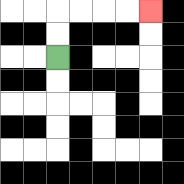{'start': '[2, 2]', 'end': '[6, 0]', 'path_directions': 'U,U,R,R,R,R', 'path_coordinates': '[[2, 2], [2, 1], [2, 0], [3, 0], [4, 0], [5, 0], [6, 0]]'}